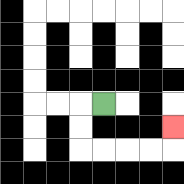{'start': '[4, 4]', 'end': '[7, 5]', 'path_directions': 'L,D,D,R,R,R,R,U', 'path_coordinates': '[[4, 4], [3, 4], [3, 5], [3, 6], [4, 6], [5, 6], [6, 6], [7, 6], [7, 5]]'}